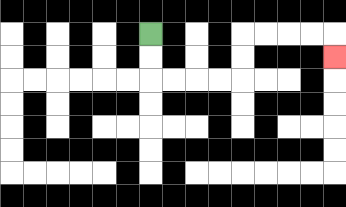{'start': '[6, 1]', 'end': '[14, 2]', 'path_directions': 'D,D,R,R,R,R,U,U,R,R,R,R,D', 'path_coordinates': '[[6, 1], [6, 2], [6, 3], [7, 3], [8, 3], [9, 3], [10, 3], [10, 2], [10, 1], [11, 1], [12, 1], [13, 1], [14, 1], [14, 2]]'}